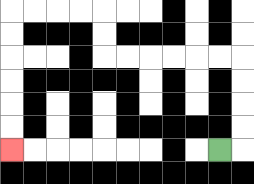{'start': '[9, 6]', 'end': '[0, 6]', 'path_directions': 'R,U,U,U,U,L,L,L,L,L,L,U,U,L,L,L,L,D,D,D,D,D,D', 'path_coordinates': '[[9, 6], [10, 6], [10, 5], [10, 4], [10, 3], [10, 2], [9, 2], [8, 2], [7, 2], [6, 2], [5, 2], [4, 2], [4, 1], [4, 0], [3, 0], [2, 0], [1, 0], [0, 0], [0, 1], [0, 2], [0, 3], [0, 4], [0, 5], [0, 6]]'}